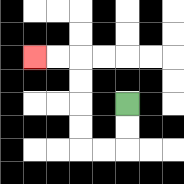{'start': '[5, 4]', 'end': '[1, 2]', 'path_directions': 'D,D,L,L,U,U,U,U,L,L', 'path_coordinates': '[[5, 4], [5, 5], [5, 6], [4, 6], [3, 6], [3, 5], [3, 4], [3, 3], [3, 2], [2, 2], [1, 2]]'}